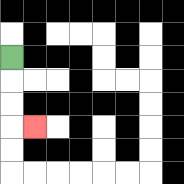{'start': '[0, 2]', 'end': '[1, 5]', 'path_directions': 'D,D,D,R', 'path_coordinates': '[[0, 2], [0, 3], [0, 4], [0, 5], [1, 5]]'}